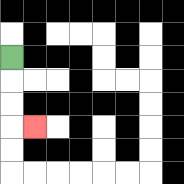{'start': '[0, 2]', 'end': '[1, 5]', 'path_directions': 'D,D,D,R', 'path_coordinates': '[[0, 2], [0, 3], [0, 4], [0, 5], [1, 5]]'}